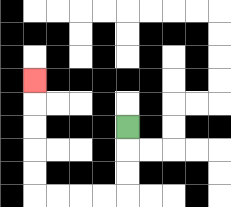{'start': '[5, 5]', 'end': '[1, 3]', 'path_directions': 'D,D,D,L,L,L,L,U,U,U,U,U', 'path_coordinates': '[[5, 5], [5, 6], [5, 7], [5, 8], [4, 8], [3, 8], [2, 8], [1, 8], [1, 7], [1, 6], [1, 5], [1, 4], [1, 3]]'}